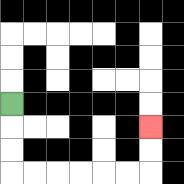{'start': '[0, 4]', 'end': '[6, 5]', 'path_directions': 'D,D,D,R,R,R,R,R,R,U,U', 'path_coordinates': '[[0, 4], [0, 5], [0, 6], [0, 7], [1, 7], [2, 7], [3, 7], [4, 7], [5, 7], [6, 7], [6, 6], [6, 5]]'}